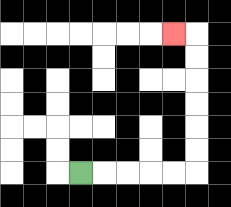{'start': '[3, 7]', 'end': '[7, 1]', 'path_directions': 'R,R,R,R,R,U,U,U,U,U,U,L', 'path_coordinates': '[[3, 7], [4, 7], [5, 7], [6, 7], [7, 7], [8, 7], [8, 6], [8, 5], [8, 4], [8, 3], [8, 2], [8, 1], [7, 1]]'}